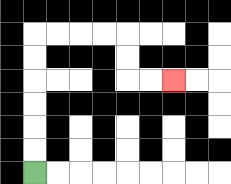{'start': '[1, 7]', 'end': '[7, 3]', 'path_directions': 'U,U,U,U,U,U,R,R,R,R,D,D,R,R', 'path_coordinates': '[[1, 7], [1, 6], [1, 5], [1, 4], [1, 3], [1, 2], [1, 1], [2, 1], [3, 1], [4, 1], [5, 1], [5, 2], [5, 3], [6, 3], [7, 3]]'}